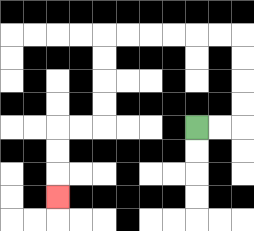{'start': '[8, 5]', 'end': '[2, 8]', 'path_directions': 'R,R,U,U,U,U,L,L,L,L,L,L,D,D,D,D,L,L,D,D,D', 'path_coordinates': '[[8, 5], [9, 5], [10, 5], [10, 4], [10, 3], [10, 2], [10, 1], [9, 1], [8, 1], [7, 1], [6, 1], [5, 1], [4, 1], [4, 2], [4, 3], [4, 4], [4, 5], [3, 5], [2, 5], [2, 6], [2, 7], [2, 8]]'}